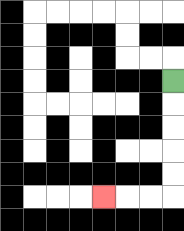{'start': '[7, 3]', 'end': '[4, 8]', 'path_directions': 'D,D,D,D,D,L,L,L', 'path_coordinates': '[[7, 3], [7, 4], [7, 5], [7, 6], [7, 7], [7, 8], [6, 8], [5, 8], [4, 8]]'}